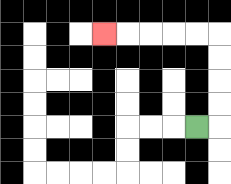{'start': '[8, 5]', 'end': '[4, 1]', 'path_directions': 'R,U,U,U,U,L,L,L,L,L', 'path_coordinates': '[[8, 5], [9, 5], [9, 4], [9, 3], [9, 2], [9, 1], [8, 1], [7, 1], [6, 1], [5, 1], [4, 1]]'}